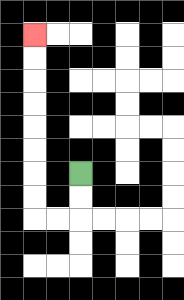{'start': '[3, 7]', 'end': '[1, 1]', 'path_directions': 'D,D,L,L,U,U,U,U,U,U,U,U', 'path_coordinates': '[[3, 7], [3, 8], [3, 9], [2, 9], [1, 9], [1, 8], [1, 7], [1, 6], [1, 5], [1, 4], [1, 3], [1, 2], [1, 1]]'}